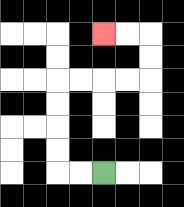{'start': '[4, 7]', 'end': '[4, 1]', 'path_directions': 'L,L,U,U,U,U,R,R,R,R,U,U,L,L', 'path_coordinates': '[[4, 7], [3, 7], [2, 7], [2, 6], [2, 5], [2, 4], [2, 3], [3, 3], [4, 3], [5, 3], [6, 3], [6, 2], [6, 1], [5, 1], [4, 1]]'}